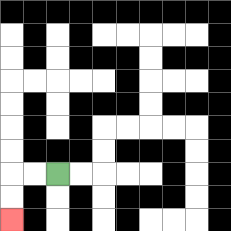{'start': '[2, 7]', 'end': '[0, 9]', 'path_directions': 'L,L,D,D', 'path_coordinates': '[[2, 7], [1, 7], [0, 7], [0, 8], [0, 9]]'}